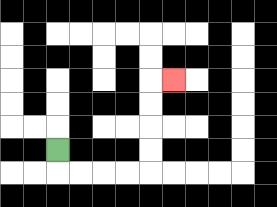{'start': '[2, 6]', 'end': '[7, 3]', 'path_directions': 'D,R,R,R,R,U,U,U,U,R', 'path_coordinates': '[[2, 6], [2, 7], [3, 7], [4, 7], [5, 7], [6, 7], [6, 6], [6, 5], [6, 4], [6, 3], [7, 3]]'}